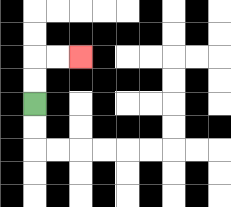{'start': '[1, 4]', 'end': '[3, 2]', 'path_directions': 'U,U,R,R', 'path_coordinates': '[[1, 4], [1, 3], [1, 2], [2, 2], [3, 2]]'}